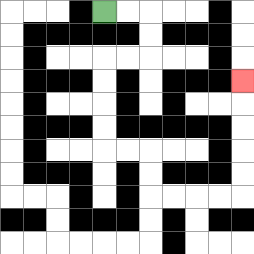{'start': '[4, 0]', 'end': '[10, 3]', 'path_directions': 'R,R,D,D,L,L,D,D,D,D,R,R,D,D,R,R,R,R,U,U,U,U,U', 'path_coordinates': '[[4, 0], [5, 0], [6, 0], [6, 1], [6, 2], [5, 2], [4, 2], [4, 3], [4, 4], [4, 5], [4, 6], [5, 6], [6, 6], [6, 7], [6, 8], [7, 8], [8, 8], [9, 8], [10, 8], [10, 7], [10, 6], [10, 5], [10, 4], [10, 3]]'}